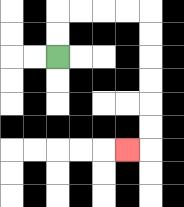{'start': '[2, 2]', 'end': '[5, 6]', 'path_directions': 'U,U,R,R,R,R,D,D,D,D,D,D,L', 'path_coordinates': '[[2, 2], [2, 1], [2, 0], [3, 0], [4, 0], [5, 0], [6, 0], [6, 1], [6, 2], [6, 3], [6, 4], [6, 5], [6, 6], [5, 6]]'}